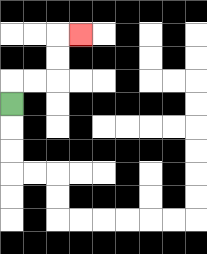{'start': '[0, 4]', 'end': '[3, 1]', 'path_directions': 'U,R,R,U,U,R', 'path_coordinates': '[[0, 4], [0, 3], [1, 3], [2, 3], [2, 2], [2, 1], [3, 1]]'}